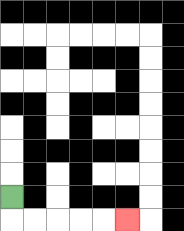{'start': '[0, 8]', 'end': '[5, 9]', 'path_directions': 'D,R,R,R,R,R', 'path_coordinates': '[[0, 8], [0, 9], [1, 9], [2, 9], [3, 9], [4, 9], [5, 9]]'}